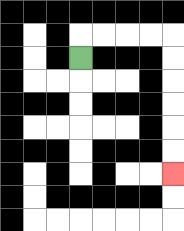{'start': '[3, 2]', 'end': '[7, 7]', 'path_directions': 'U,R,R,R,R,D,D,D,D,D,D', 'path_coordinates': '[[3, 2], [3, 1], [4, 1], [5, 1], [6, 1], [7, 1], [7, 2], [7, 3], [7, 4], [7, 5], [7, 6], [7, 7]]'}